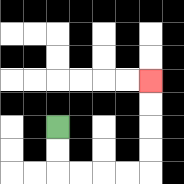{'start': '[2, 5]', 'end': '[6, 3]', 'path_directions': 'D,D,R,R,R,R,U,U,U,U', 'path_coordinates': '[[2, 5], [2, 6], [2, 7], [3, 7], [4, 7], [5, 7], [6, 7], [6, 6], [6, 5], [6, 4], [6, 3]]'}